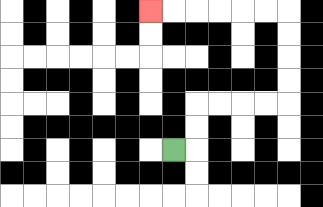{'start': '[7, 6]', 'end': '[6, 0]', 'path_directions': 'R,U,U,R,R,R,R,U,U,U,U,L,L,L,L,L,L', 'path_coordinates': '[[7, 6], [8, 6], [8, 5], [8, 4], [9, 4], [10, 4], [11, 4], [12, 4], [12, 3], [12, 2], [12, 1], [12, 0], [11, 0], [10, 0], [9, 0], [8, 0], [7, 0], [6, 0]]'}